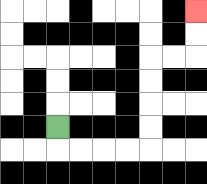{'start': '[2, 5]', 'end': '[8, 0]', 'path_directions': 'D,R,R,R,R,U,U,U,U,R,R,U,U', 'path_coordinates': '[[2, 5], [2, 6], [3, 6], [4, 6], [5, 6], [6, 6], [6, 5], [6, 4], [6, 3], [6, 2], [7, 2], [8, 2], [8, 1], [8, 0]]'}